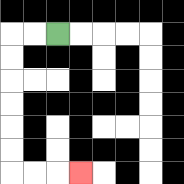{'start': '[2, 1]', 'end': '[3, 7]', 'path_directions': 'L,L,D,D,D,D,D,D,R,R,R', 'path_coordinates': '[[2, 1], [1, 1], [0, 1], [0, 2], [0, 3], [0, 4], [0, 5], [0, 6], [0, 7], [1, 7], [2, 7], [3, 7]]'}